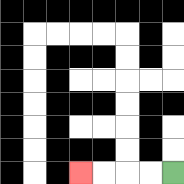{'start': '[7, 7]', 'end': '[3, 7]', 'path_directions': 'L,L,L,L', 'path_coordinates': '[[7, 7], [6, 7], [5, 7], [4, 7], [3, 7]]'}